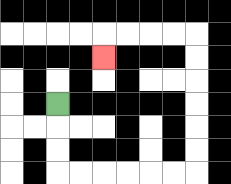{'start': '[2, 4]', 'end': '[4, 2]', 'path_directions': 'D,D,D,R,R,R,R,R,R,U,U,U,U,U,U,L,L,L,L,D', 'path_coordinates': '[[2, 4], [2, 5], [2, 6], [2, 7], [3, 7], [4, 7], [5, 7], [6, 7], [7, 7], [8, 7], [8, 6], [8, 5], [8, 4], [8, 3], [8, 2], [8, 1], [7, 1], [6, 1], [5, 1], [4, 1], [4, 2]]'}